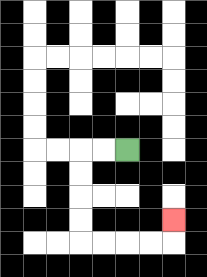{'start': '[5, 6]', 'end': '[7, 9]', 'path_directions': 'L,L,D,D,D,D,R,R,R,R,U', 'path_coordinates': '[[5, 6], [4, 6], [3, 6], [3, 7], [3, 8], [3, 9], [3, 10], [4, 10], [5, 10], [6, 10], [7, 10], [7, 9]]'}